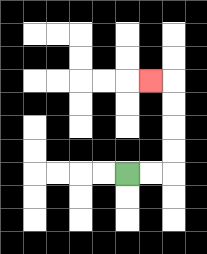{'start': '[5, 7]', 'end': '[6, 3]', 'path_directions': 'R,R,U,U,U,U,L', 'path_coordinates': '[[5, 7], [6, 7], [7, 7], [7, 6], [7, 5], [7, 4], [7, 3], [6, 3]]'}